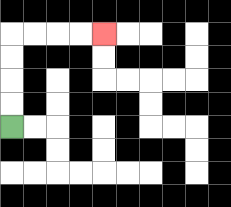{'start': '[0, 5]', 'end': '[4, 1]', 'path_directions': 'U,U,U,U,R,R,R,R', 'path_coordinates': '[[0, 5], [0, 4], [0, 3], [0, 2], [0, 1], [1, 1], [2, 1], [3, 1], [4, 1]]'}